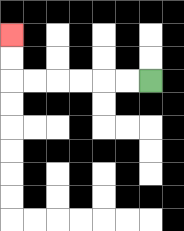{'start': '[6, 3]', 'end': '[0, 1]', 'path_directions': 'L,L,L,L,L,L,U,U', 'path_coordinates': '[[6, 3], [5, 3], [4, 3], [3, 3], [2, 3], [1, 3], [0, 3], [0, 2], [0, 1]]'}